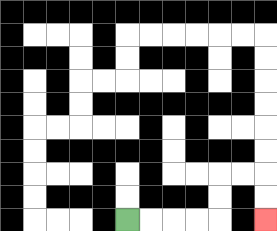{'start': '[5, 9]', 'end': '[11, 9]', 'path_directions': 'R,R,R,R,U,U,R,R,D,D', 'path_coordinates': '[[5, 9], [6, 9], [7, 9], [8, 9], [9, 9], [9, 8], [9, 7], [10, 7], [11, 7], [11, 8], [11, 9]]'}